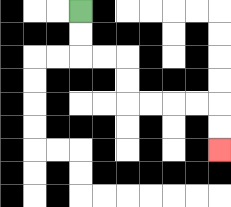{'start': '[3, 0]', 'end': '[9, 6]', 'path_directions': 'D,D,R,R,D,D,R,R,R,R,D,D', 'path_coordinates': '[[3, 0], [3, 1], [3, 2], [4, 2], [5, 2], [5, 3], [5, 4], [6, 4], [7, 4], [8, 4], [9, 4], [9, 5], [9, 6]]'}